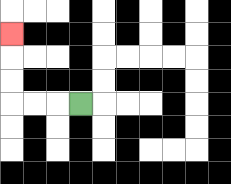{'start': '[3, 4]', 'end': '[0, 1]', 'path_directions': 'L,L,L,U,U,U', 'path_coordinates': '[[3, 4], [2, 4], [1, 4], [0, 4], [0, 3], [0, 2], [0, 1]]'}